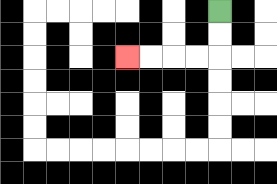{'start': '[9, 0]', 'end': '[5, 2]', 'path_directions': 'D,D,L,L,L,L', 'path_coordinates': '[[9, 0], [9, 1], [9, 2], [8, 2], [7, 2], [6, 2], [5, 2]]'}